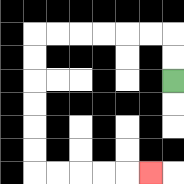{'start': '[7, 3]', 'end': '[6, 7]', 'path_directions': 'U,U,L,L,L,L,L,L,D,D,D,D,D,D,R,R,R,R,R', 'path_coordinates': '[[7, 3], [7, 2], [7, 1], [6, 1], [5, 1], [4, 1], [3, 1], [2, 1], [1, 1], [1, 2], [1, 3], [1, 4], [1, 5], [1, 6], [1, 7], [2, 7], [3, 7], [4, 7], [5, 7], [6, 7]]'}